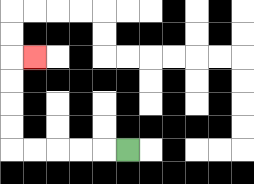{'start': '[5, 6]', 'end': '[1, 2]', 'path_directions': 'L,L,L,L,L,U,U,U,U,R', 'path_coordinates': '[[5, 6], [4, 6], [3, 6], [2, 6], [1, 6], [0, 6], [0, 5], [0, 4], [0, 3], [0, 2], [1, 2]]'}